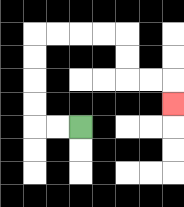{'start': '[3, 5]', 'end': '[7, 4]', 'path_directions': 'L,L,U,U,U,U,R,R,R,R,D,D,R,R,D', 'path_coordinates': '[[3, 5], [2, 5], [1, 5], [1, 4], [1, 3], [1, 2], [1, 1], [2, 1], [3, 1], [4, 1], [5, 1], [5, 2], [5, 3], [6, 3], [7, 3], [7, 4]]'}